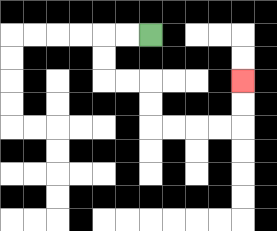{'start': '[6, 1]', 'end': '[10, 3]', 'path_directions': 'L,L,D,D,R,R,D,D,R,R,R,R,U,U', 'path_coordinates': '[[6, 1], [5, 1], [4, 1], [4, 2], [4, 3], [5, 3], [6, 3], [6, 4], [6, 5], [7, 5], [8, 5], [9, 5], [10, 5], [10, 4], [10, 3]]'}